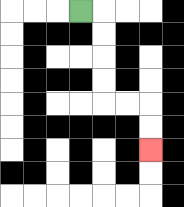{'start': '[3, 0]', 'end': '[6, 6]', 'path_directions': 'R,D,D,D,D,R,R,D,D', 'path_coordinates': '[[3, 0], [4, 0], [4, 1], [4, 2], [4, 3], [4, 4], [5, 4], [6, 4], [6, 5], [6, 6]]'}